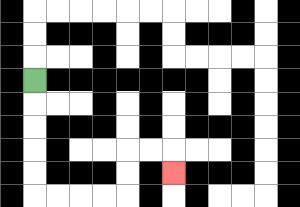{'start': '[1, 3]', 'end': '[7, 7]', 'path_directions': 'D,D,D,D,D,R,R,R,R,U,U,R,R,D', 'path_coordinates': '[[1, 3], [1, 4], [1, 5], [1, 6], [1, 7], [1, 8], [2, 8], [3, 8], [4, 8], [5, 8], [5, 7], [5, 6], [6, 6], [7, 6], [7, 7]]'}